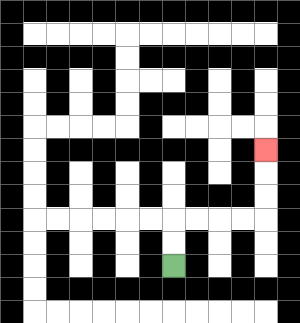{'start': '[7, 11]', 'end': '[11, 6]', 'path_directions': 'U,U,R,R,R,R,U,U,U', 'path_coordinates': '[[7, 11], [7, 10], [7, 9], [8, 9], [9, 9], [10, 9], [11, 9], [11, 8], [11, 7], [11, 6]]'}